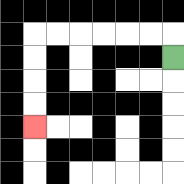{'start': '[7, 2]', 'end': '[1, 5]', 'path_directions': 'U,L,L,L,L,L,L,D,D,D,D', 'path_coordinates': '[[7, 2], [7, 1], [6, 1], [5, 1], [4, 1], [3, 1], [2, 1], [1, 1], [1, 2], [1, 3], [1, 4], [1, 5]]'}